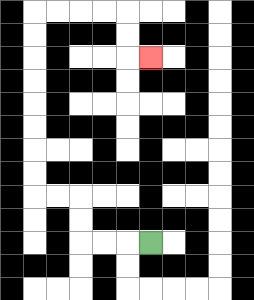{'start': '[6, 10]', 'end': '[6, 2]', 'path_directions': 'L,L,L,U,U,L,L,U,U,U,U,U,U,U,U,R,R,R,R,D,D,R', 'path_coordinates': '[[6, 10], [5, 10], [4, 10], [3, 10], [3, 9], [3, 8], [2, 8], [1, 8], [1, 7], [1, 6], [1, 5], [1, 4], [1, 3], [1, 2], [1, 1], [1, 0], [2, 0], [3, 0], [4, 0], [5, 0], [5, 1], [5, 2], [6, 2]]'}